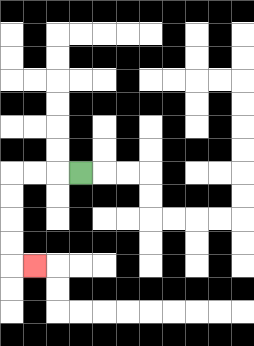{'start': '[3, 7]', 'end': '[1, 11]', 'path_directions': 'L,L,L,D,D,D,D,R', 'path_coordinates': '[[3, 7], [2, 7], [1, 7], [0, 7], [0, 8], [0, 9], [0, 10], [0, 11], [1, 11]]'}